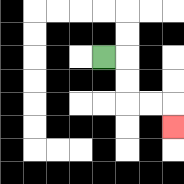{'start': '[4, 2]', 'end': '[7, 5]', 'path_directions': 'R,D,D,R,R,D', 'path_coordinates': '[[4, 2], [5, 2], [5, 3], [5, 4], [6, 4], [7, 4], [7, 5]]'}